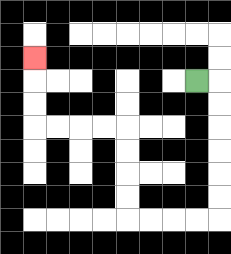{'start': '[8, 3]', 'end': '[1, 2]', 'path_directions': 'R,D,D,D,D,D,D,L,L,L,L,U,U,U,U,L,L,L,L,U,U,U', 'path_coordinates': '[[8, 3], [9, 3], [9, 4], [9, 5], [9, 6], [9, 7], [9, 8], [9, 9], [8, 9], [7, 9], [6, 9], [5, 9], [5, 8], [5, 7], [5, 6], [5, 5], [4, 5], [3, 5], [2, 5], [1, 5], [1, 4], [1, 3], [1, 2]]'}